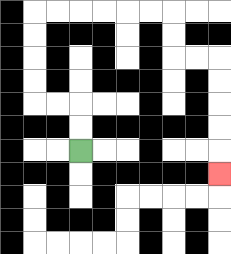{'start': '[3, 6]', 'end': '[9, 7]', 'path_directions': 'U,U,L,L,U,U,U,U,R,R,R,R,R,R,D,D,R,R,D,D,D,D,D', 'path_coordinates': '[[3, 6], [3, 5], [3, 4], [2, 4], [1, 4], [1, 3], [1, 2], [1, 1], [1, 0], [2, 0], [3, 0], [4, 0], [5, 0], [6, 0], [7, 0], [7, 1], [7, 2], [8, 2], [9, 2], [9, 3], [9, 4], [9, 5], [9, 6], [9, 7]]'}